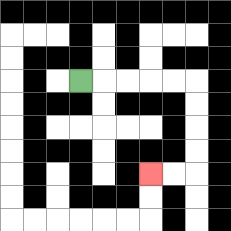{'start': '[3, 3]', 'end': '[6, 7]', 'path_directions': 'R,R,R,R,R,D,D,D,D,L,L', 'path_coordinates': '[[3, 3], [4, 3], [5, 3], [6, 3], [7, 3], [8, 3], [8, 4], [8, 5], [8, 6], [8, 7], [7, 7], [6, 7]]'}